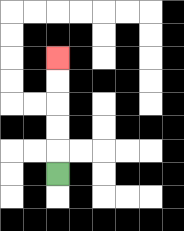{'start': '[2, 7]', 'end': '[2, 2]', 'path_directions': 'U,U,U,U,U', 'path_coordinates': '[[2, 7], [2, 6], [2, 5], [2, 4], [2, 3], [2, 2]]'}